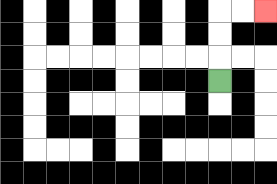{'start': '[9, 3]', 'end': '[11, 0]', 'path_directions': 'U,U,U,R,R', 'path_coordinates': '[[9, 3], [9, 2], [9, 1], [9, 0], [10, 0], [11, 0]]'}